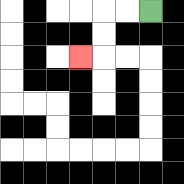{'start': '[6, 0]', 'end': '[3, 2]', 'path_directions': 'L,L,D,D,L', 'path_coordinates': '[[6, 0], [5, 0], [4, 0], [4, 1], [4, 2], [3, 2]]'}